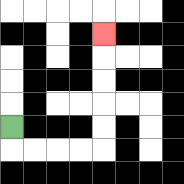{'start': '[0, 5]', 'end': '[4, 1]', 'path_directions': 'D,R,R,R,R,U,U,U,U,U', 'path_coordinates': '[[0, 5], [0, 6], [1, 6], [2, 6], [3, 6], [4, 6], [4, 5], [4, 4], [4, 3], [4, 2], [4, 1]]'}